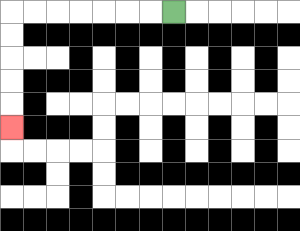{'start': '[7, 0]', 'end': '[0, 5]', 'path_directions': 'L,L,L,L,L,L,L,D,D,D,D,D', 'path_coordinates': '[[7, 0], [6, 0], [5, 0], [4, 0], [3, 0], [2, 0], [1, 0], [0, 0], [0, 1], [0, 2], [0, 3], [0, 4], [0, 5]]'}